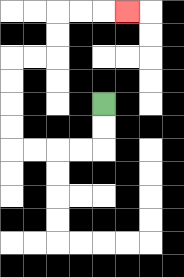{'start': '[4, 4]', 'end': '[5, 0]', 'path_directions': 'D,D,L,L,L,L,U,U,U,U,R,R,U,U,R,R,R', 'path_coordinates': '[[4, 4], [4, 5], [4, 6], [3, 6], [2, 6], [1, 6], [0, 6], [0, 5], [0, 4], [0, 3], [0, 2], [1, 2], [2, 2], [2, 1], [2, 0], [3, 0], [4, 0], [5, 0]]'}